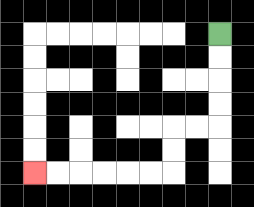{'start': '[9, 1]', 'end': '[1, 7]', 'path_directions': 'D,D,D,D,L,L,D,D,L,L,L,L,L,L', 'path_coordinates': '[[9, 1], [9, 2], [9, 3], [9, 4], [9, 5], [8, 5], [7, 5], [7, 6], [7, 7], [6, 7], [5, 7], [4, 7], [3, 7], [2, 7], [1, 7]]'}